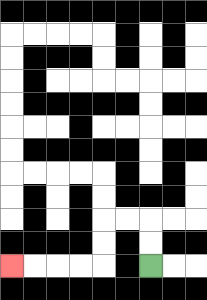{'start': '[6, 11]', 'end': '[0, 11]', 'path_directions': 'U,U,L,L,D,D,L,L,L,L', 'path_coordinates': '[[6, 11], [6, 10], [6, 9], [5, 9], [4, 9], [4, 10], [4, 11], [3, 11], [2, 11], [1, 11], [0, 11]]'}